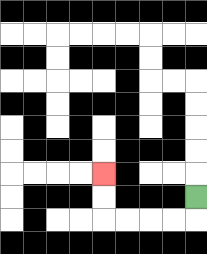{'start': '[8, 8]', 'end': '[4, 7]', 'path_directions': 'D,L,L,L,L,U,U', 'path_coordinates': '[[8, 8], [8, 9], [7, 9], [6, 9], [5, 9], [4, 9], [4, 8], [4, 7]]'}